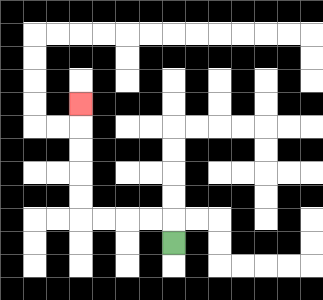{'start': '[7, 10]', 'end': '[3, 4]', 'path_directions': 'U,L,L,L,L,U,U,U,U,U', 'path_coordinates': '[[7, 10], [7, 9], [6, 9], [5, 9], [4, 9], [3, 9], [3, 8], [3, 7], [3, 6], [3, 5], [3, 4]]'}